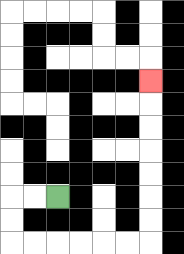{'start': '[2, 8]', 'end': '[6, 3]', 'path_directions': 'L,L,D,D,R,R,R,R,R,R,U,U,U,U,U,U,U', 'path_coordinates': '[[2, 8], [1, 8], [0, 8], [0, 9], [0, 10], [1, 10], [2, 10], [3, 10], [4, 10], [5, 10], [6, 10], [6, 9], [6, 8], [6, 7], [6, 6], [6, 5], [6, 4], [6, 3]]'}